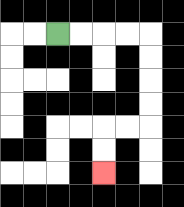{'start': '[2, 1]', 'end': '[4, 7]', 'path_directions': 'R,R,R,R,D,D,D,D,L,L,D,D', 'path_coordinates': '[[2, 1], [3, 1], [4, 1], [5, 1], [6, 1], [6, 2], [6, 3], [6, 4], [6, 5], [5, 5], [4, 5], [4, 6], [4, 7]]'}